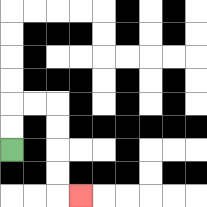{'start': '[0, 6]', 'end': '[3, 8]', 'path_directions': 'U,U,R,R,D,D,D,D,R', 'path_coordinates': '[[0, 6], [0, 5], [0, 4], [1, 4], [2, 4], [2, 5], [2, 6], [2, 7], [2, 8], [3, 8]]'}